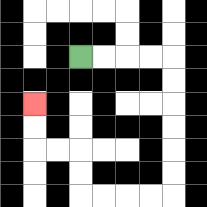{'start': '[3, 2]', 'end': '[1, 4]', 'path_directions': 'R,R,R,R,D,D,D,D,D,D,L,L,L,L,U,U,L,L,U,U', 'path_coordinates': '[[3, 2], [4, 2], [5, 2], [6, 2], [7, 2], [7, 3], [7, 4], [7, 5], [7, 6], [7, 7], [7, 8], [6, 8], [5, 8], [4, 8], [3, 8], [3, 7], [3, 6], [2, 6], [1, 6], [1, 5], [1, 4]]'}